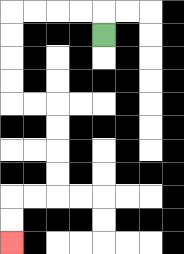{'start': '[4, 1]', 'end': '[0, 10]', 'path_directions': 'U,L,L,L,L,D,D,D,D,R,R,D,D,D,D,L,L,D,D', 'path_coordinates': '[[4, 1], [4, 0], [3, 0], [2, 0], [1, 0], [0, 0], [0, 1], [0, 2], [0, 3], [0, 4], [1, 4], [2, 4], [2, 5], [2, 6], [2, 7], [2, 8], [1, 8], [0, 8], [0, 9], [0, 10]]'}